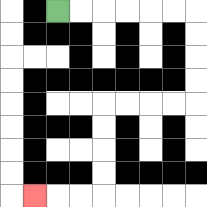{'start': '[2, 0]', 'end': '[1, 8]', 'path_directions': 'R,R,R,R,R,R,D,D,D,D,L,L,L,L,D,D,D,D,L,L,L', 'path_coordinates': '[[2, 0], [3, 0], [4, 0], [5, 0], [6, 0], [7, 0], [8, 0], [8, 1], [8, 2], [8, 3], [8, 4], [7, 4], [6, 4], [5, 4], [4, 4], [4, 5], [4, 6], [4, 7], [4, 8], [3, 8], [2, 8], [1, 8]]'}